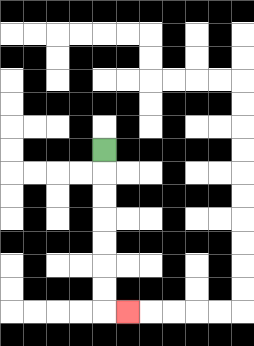{'start': '[4, 6]', 'end': '[5, 13]', 'path_directions': 'D,D,D,D,D,D,D,R', 'path_coordinates': '[[4, 6], [4, 7], [4, 8], [4, 9], [4, 10], [4, 11], [4, 12], [4, 13], [5, 13]]'}